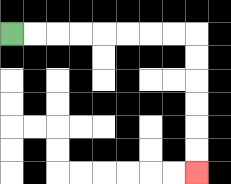{'start': '[0, 1]', 'end': '[8, 7]', 'path_directions': 'R,R,R,R,R,R,R,R,D,D,D,D,D,D', 'path_coordinates': '[[0, 1], [1, 1], [2, 1], [3, 1], [4, 1], [5, 1], [6, 1], [7, 1], [8, 1], [8, 2], [8, 3], [8, 4], [8, 5], [8, 6], [8, 7]]'}